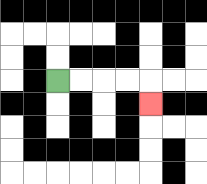{'start': '[2, 3]', 'end': '[6, 4]', 'path_directions': 'R,R,R,R,D', 'path_coordinates': '[[2, 3], [3, 3], [4, 3], [5, 3], [6, 3], [6, 4]]'}